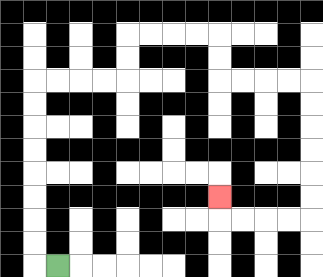{'start': '[2, 11]', 'end': '[9, 8]', 'path_directions': 'L,U,U,U,U,U,U,U,U,R,R,R,R,U,U,R,R,R,R,D,D,R,R,R,R,D,D,D,D,D,D,L,L,L,L,U', 'path_coordinates': '[[2, 11], [1, 11], [1, 10], [1, 9], [1, 8], [1, 7], [1, 6], [1, 5], [1, 4], [1, 3], [2, 3], [3, 3], [4, 3], [5, 3], [5, 2], [5, 1], [6, 1], [7, 1], [8, 1], [9, 1], [9, 2], [9, 3], [10, 3], [11, 3], [12, 3], [13, 3], [13, 4], [13, 5], [13, 6], [13, 7], [13, 8], [13, 9], [12, 9], [11, 9], [10, 9], [9, 9], [9, 8]]'}